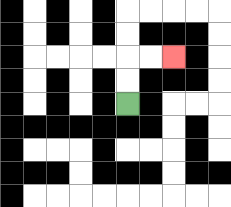{'start': '[5, 4]', 'end': '[7, 2]', 'path_directions': 'U,U,R,R', 'path_coordinates': '[[5, 4], [5, 3], [5, 2], [6, 2], [7, 2]]'}